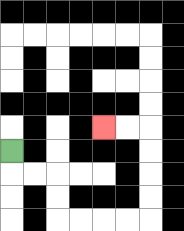{'start': '[0, 6]', 'end': '[4, 5]', 'path_directions': 'D,R,R,D,D,R,R,R,R,U,U,U,U,L,L', 'path_coordinates': '[[0, 6], [0, 7], [1, 7], [2, 7], [2, 8], [2, 9], [3, 9], [4, 9], [5, 9], [6, 9], [6, 8], [6, 7], [6, 6], [6, 5], [5, 5], [4, 5]]'}